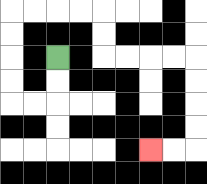{'start': '[2, 2]', 'end': '[6, 6]', 'path_directions': 'D,D,L,L,U,U,U,U,R,R,R,R,D,D,R,R,R,R,D,D,D,D,L,L', 'path_coordinates': '[[2, 2], [2, 3], [2, 4], [1, 4], [0, 4], [0, 3], [0, 2], [0, 1], [0, 0], [1, 0], [2, 0], [3, 0], [4, 0], [4, 1], [4, 2], [5, 2], [6, 2], [7, 2], [8, 2], [8, 3], [8, 4], [8, 5], [8, 6], [7, 6], [6, 6]]'}